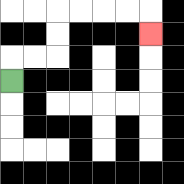{'start': '[0, 3]', 'end': '[6, 1]', 'path_directions': 'U,R,R,U,U,R,R,R,R,D', 'path_coordinates': '[[0, 3], [0, 2], [1, 2], [2, 2], [2, 1], [2, 0], [3, 0], [4, 0], [5, 0], [6, 0], [6, 1]]'}